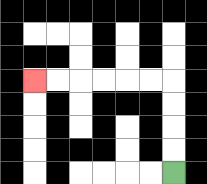{'start': '[7, 7]', 'end': '[1, 3]', 'path_directions': 'U,U,U,U,L,L,L,L,L,L', 'path_coordinates': '[[7, 7], [7, 6], [7, 5], [7, 4], [7, 3], [6, 3], [5, 3], [4, 3], [3, 3], [2, 3], [1, 3]]'}